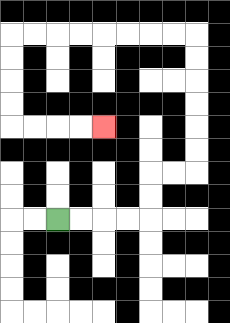{'start': '[2, 9]', 'end': '[4, 5]', 'path_directions': 'R,R,R,R,U,U,R,R,U,U,U,U,U,U,L,L,L,L,L,L,L,L,D,D,D,D,R,R,R,R', 'path_coordinates': '[[2, 9], [3, 9], [4, 9], [5, 9], [6, 9], [6, 8], [6, 7], [7, 7], [8, 7], [8, 6], [8, 5], [8, 4], [8, 3], [8, 2], [8, 1], [7, 1], [6, 1], [5, 1], [4, 1], [3, 1], [2, 1], [1, 1], [0, 1], [0, 2], [0, 3], [0, 4], [0, 5], [1, 5], [2, 5], [3, 5], [4, 5]]'}